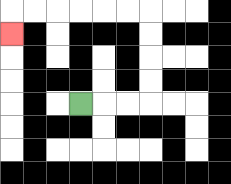{'start': '[3, 4]', 'end': '[0, 1]', 'path_directions': 'R,R,R,U,U,U,U,L,L,L,L,L,L,D', 'path_coordinates': '[[3, 4], [4, 4], [5, 4], [6, 4], [6, 3], [6, 2], [6, 1], [6, 0], [5, 0], [4, 0], [3, 0], [2, 0], [1, 0], [0, 0], [0, 1]]'}